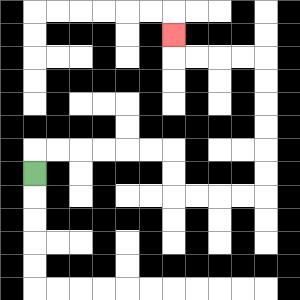{'start': '[1, 7]', 'end': '[7, 1]', 'path_directions': 'U,R,R,R,R,R,R,D,D,R,R,R,R,U,U,U,U,U,U,L,L,L,L,U', 'path_coordinates': '[[1, 7], [1, 6], [2, 6], [3, 6], [4, 6], [5, 6], [6, 6], [7, 6], [7, 7], [7, 8], [8, 8], [9, 8], [10, 8], [11, 8], [11, 7], [11, 6], [11, 5], [11, 4], [11, 3], [11, 2], [10, 2], [9, 2], [8, 2], [7, 2], [7, 1]]'}